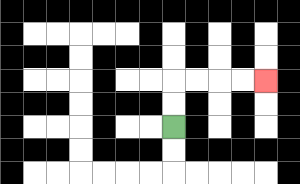{'start': '[7, 5]', 'end': '[11, 3]', 'path_directions': 'U,U,R,R,R,R', 'path_coordinates': '[[7, 5], [7, 4], [7, 3], [8, 3], [9, 3], [10, 3], [11, 3]]'}